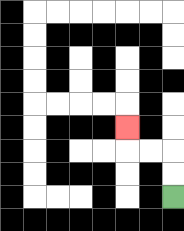{'start': '[7, 8]', 'end': '[5, 5]', 'path_directions': 'U,U,L,L,U', 'path_coordinates': '[[7, 8], [7, 7], [7, 6], [6, 6], [5, 6], [5, 5]]'}